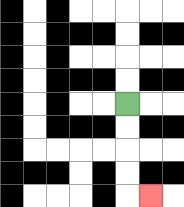{'start': '[5, 4]', 'end': '[6, 8]', 'path_directions': 'D,D,D,D,R', 'path_coordinates': '[[5, 4], [5, 5], [5, 6], [5, 7], [5, 8], [6, 8]]'}